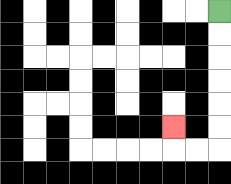{'start': '[9, 0]', 'end': '[7, 5]', 'path_directions': 'D,D,D,D,D,D,L,L,U', 'path_coordinates': '[[9, 0], [9, 1], [9, 2], [9, 3], [9, 4], [9, 5], [9, 6], [8, 6], [7, 6], [7, 5]]'}